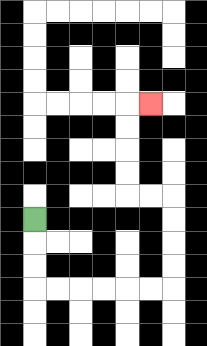{'start': '[1, 9]', 'end': '[6, 4]', 'path_directions': 'D,D,D,R,R,R,R,R,R,U,U,U,U,L,L,U,U,U,U,R', 'path_coordinates': '[[1, 9], [1, 10], [1, 11], [1, 12], [2, 12], [3, 12], [4, 12], [5, 12], [6, 12], [7, 12], [7, 11], [7, 10], [7, 9], [7, 8], [6, 8], [5, 8], [5, 7], [5, 6], [5, 5], [5, 4], [6, 4]]'}